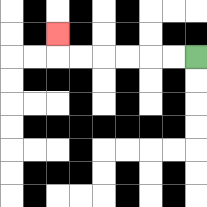{'start': '[8, 2]', 'end': '[2, 1]', 'path_directions': 'L,L,L,L,L,L,U', 'path_coordinates': '[[8, 2], [7, 2], [6, 2], [5, 2], [4, 2], [3, 2], [2, 2], [2, 1]]'}